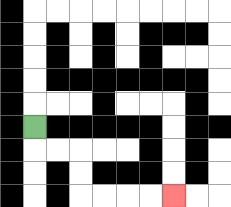{'start': '[1, 5]', 'end': '[7, 8]', 'path_directions': 'D,R,R,D,D,R,R,R,R', 'path_coordinates': '[[1, 5], [1, 6], [2, 6], [3, 6], [3, 7], [3, 8], [4, 8], [5, 8], [6, 8], [7, 8]]'}